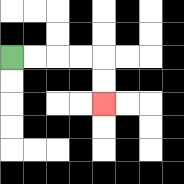{'start': '[0, 2]', 'end': '[4, 4]', 'path_directions': 'R,R,R,R,D,D', 'path_coordinates': '[[0, 2], [1, 2], [2, 2], [3, 2], [4, 2], [4, 3], [4, 4]]'}